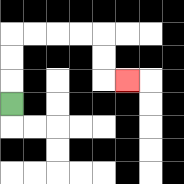{'start': '[0, 4]', 'end': '[5, 3]', 'path_directions': 'U,U,U,R,R,R,R,D,D,R', 'path_coordinates': '[[0, 4], [0, 3], [0, 2], [0, 1], [1, 1], [2, 1], [3, 1], [4, 1], [4, 2], [4, 3], [5, 3]]'}